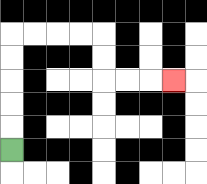{'start': '[0, 6]', 'end': '[7, 3]', 'path_directions': 'U,U,U,U,U,R,R,R,R,D,D,R,R,R', 'path_coordinates': '[[0, 6], [0, 5], [0, 4], [0, 3], [0, 2], [0, 1], [1, 1], [2, 1], [3, 1], [4, 1], [4, 2], [4, 3], [5, 3], [6, 3], [7, 3]]'}